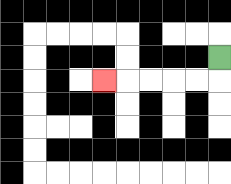{'start': '[9, 2]', 'end': '[4, 3]', 'path_directions': 'D,L,L,L,L,L', 'path_coordinates': '[[9, 2], [9, 3], [8, 3], [7, 3], [6, 3], [5, 3], [4, 3]]'}